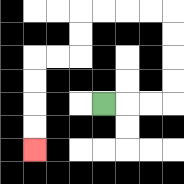{'start': '[4, 4]', 'end': '[1, 6]', 'path_directions': 'R,R,R,U,U,U,U,L,L,L,L,D,D,L,L,D,D,D,D', 'path_coordinates': '[[4, 4], [5, 4], [6, 4], [7, 4], [7, 3], [7, 2], [7, 1], [7, 0], [6, 0], [5, 0], [4, 0], [3, 0], [3, 1], [3, 2], [2, 2], [1, 2], [1, 3], [1, 4], [1, 5], [1, 6]]'}